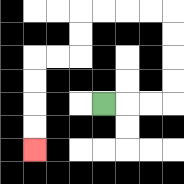{'start': '[4, 4]', 'end': '[1, 6]', 'path_directions': 'R,R,R,U,U,U,U,L,L,L,L,D,D,L,L,D,D,D,D', 'path_coordinates': '[[4, 4], [5, 4], [6, 4], [7, 4], [7, 3], [7, 2], [7, 1], [7, 0], [6, 0], [5, 0], [4, 0], [3, 0], [3, 1], [3, 2], [2, 2], [1, 2], [1, 3], [1, 4], [1, 5], [1, 6]]'}